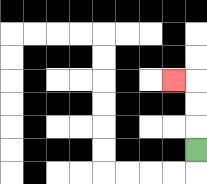{'start': '[8, 6]', 'end': '[7, 3]', 'path_directions': 'U,U,U,L', 'path_coordinates': '[[8, 6], [8, 5], [8, 4], [8, 3], [7, 3]]'}